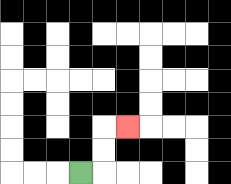{'start': '[3, 7]', 'end': '[5, 5]', 'path_directions': 'R,U,U,R', 'path_coordinates': '[[3, 7], [4, 7], [4, 6], [4, 5], [5, 5]]'}